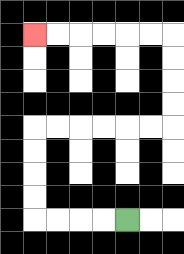{'start': '[5, 9]', 'end': '[1, 1]', 'path_directions': 'L,L,L,L,U,U,U,U,R,R,R,R,R,R,U,U,U,U,L,L,L,L,L,L', 'path_coordinates': '[[5, 9], [4, 9], [3, 9], [2, 9], [1, 9], [1, 8], [1, 7], [1, 6], [1, 5], [2, 5], [3, 5], [4, 5], [5, 5], [6, 5], [7, 5], [7, 4], [7, 3], [7, 2], [7, 1], [6, 1], [5, 1], [4, 1], [3, 1], [2, 1], [1, 1]]'}